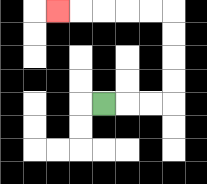{'start': '[4, 4]', 'end': '[2, 0]', 'path_directions': 'R,R,R,U,U,U,U,L,L,L,L,L', 'path_coordinates': '[[4, 4], [5, 4], [6, 4], [7, 4], [7, 3], [7, 2], [7, 1], [7, 0], [6, 0], [5, 0], [4, 0], [3, 0], [2, 0]]'}